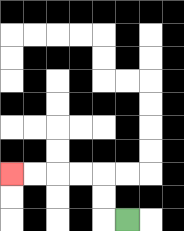{'start': '[5, 9]', 'end': '[0, 7]', 'path_directions': 'L,U,U,L,L,L,L', 'path_coordinates': '[[5, 9], [4, 9], [4, 8], [4, 7], [3, 7], [2, 7], [1, 7], [0, 7]]'}